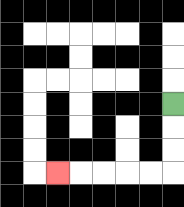{'start': '[7, 4]', 'end': '[2, 7]', 'path_directions': 'D,D,D,L,L,L,L,L', 'path_coordinates': '[[7, 4], [7, 5], [7, 6], [7, 7], [6, 7], [5, 7], [4, 7], [3, 7], [2, 7]]'}